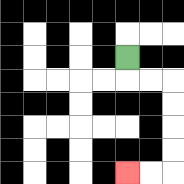{'start': '[5, 2]', 'end': '[5, 7]', 'path_directions': 'D,R,R,D,D,D,D,L,L', 'path_coordinates': '[[5, 2], [5, 3], [6, 3], [7, 3], [7, 4], [7, 5], [7, 6], [7, 7], [6, 7], [5, 7]]'}